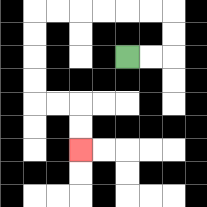{'start': '[5, 2]', 'end': '[3, 6]', 'path_directions': 'R,R,U,U,L,L,L,L,L,L,D,D,D,D,R,R,D,D', 'path_coordinates': '[[5, 2], [6, 2], [7, 2], [7, 1], [7, 0], [6, 0], [5, 0], [4, 0], [3, 0], [2, 0], [1, 0], [1, 1], [1, 2], [1, 3], [1, 4], [2, 4], [3, 4], [3, 5], [3, 6]]'}